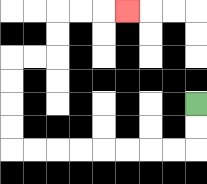{'start': '[8, 4]', 'end': '[5, 0]', 'path_directions': 'D,D,L,L,L,L,L,L,L,L,U,U,U,U,R,R,U,U,R,R,R', 'path_coordinates': '[[8, 4], [8, 5], [8, 6], [7, 6], [6, 6], [5, 6], [4, 6], [3, 6], [2, 6], [1, 6], [0, 6], [0, 5], [0, 4], [0, 3], [0, 2], [1, 2], [2, 2], [2, 1], [2, 0], [3, 0], [4, 0], [5, 0]]'}